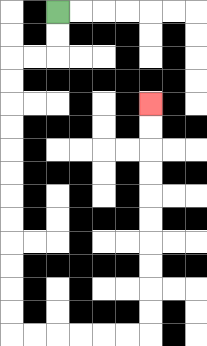{'start': '[2, 0]', 'end': '[6, 4]', 'path_directions': 'D,D,L,L,D,D,D,D,D,D,D,D,D,D,D,D,R,R,R,R,R,R,U,U,U,U,U,U,U,U,U,U', 'path_coordinates': '[[2, 0], [2, 1], [2, 2], [1, 2], [0, 2], [0, 3], [0, 4], [0, 5], [0, 6], [0, 7], [0, 8], [0, 9], [0, 10], [0, 11], [0, 12], [0, 13], [0, 14], [1, 14], [2, 14], [3, 14], [4, 14], [5, 14], [6, 14], [6, 13], [6, 12], [6, 11], [6, 10], [6, 9], [6, 8], [6, 7], [6, 6], [6, 5], [6, 4]]'}